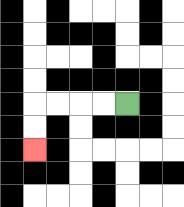{'start': '[5, 4]', 'end': '[1, 6]', 'path_directions': 'L,L,L,L,D,D', 'path_coordinates': '[[5, 4], [4, 4], [3, 4], [2, 4], [1, 4], [1, 5], [1, 6]]'}